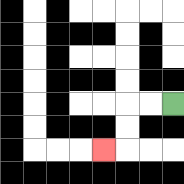{'start': '[7, 4]', 'end': '[4, 6]', 'path_directions': 'L,L,D,D,L', 'path_coordinates': '[[7, 4], [6, 4], [5, 4], [5, 5], [5, 6], [4, 6]]'}